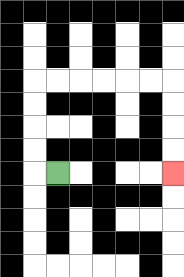{'start': '[2, 7]', 'end': '[7, 7]', 'path_directions': 'L,U,U,U,U,R,R,R,R,R,R,D,D,D,D', 'path_coordinates': '[[2, 7], [1, 7], [1, 6], [1, 5], [1, 4], [1, 3], [2, 3], [3, 3], [4, 3], [5, 3], [6, 3], [7, 3], [7, 4], [7, 5], [7, 6], [7, 7]]'}